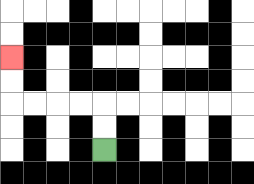{'start': '[4, 6]', 'end': '[0, 2]', 'path_directions': 'U,U,L,L,L,L,U,U', 'path_coordinates': '[[4, 6], [4, 5], [4, 4], [3, 4], [2, 4], [1, 4], [0, 4], [0, 3], [0, 2]]'}